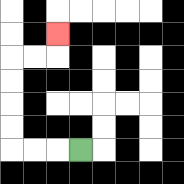{'start': '[3, 6]', 'end': '[2, 1]', 'path_directions': 'L,L,L,U,U,U,U,R,R,U', 'path_coordinates': '[[3, 6], [2, 6], [1, 6], [0, 6], [0, 5], [0, 4], [0, 3], [0, 2], [1, 2], [2, 2], [2, 1]]'}